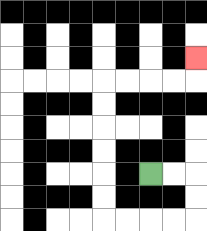{'start': '[6, 7]', 'end': '[8, 2]', 'path_directions': 'R,R,D,D,L,L,L,L,U,U,U,U,U,U,R,R,R,R,U', 'path_coordinates': '[[6, 7], [7, 7], [8, 7], [8, 8], [8, 9], [7, 9], [6, 9], [5, 9], [4, 9], [4, 8], [4, 7], [4, 6], [4, 5], [4, 4], [4, 3], [5, 3], [6, 3], [7, 3], [8, 3], [8, 2]]'}